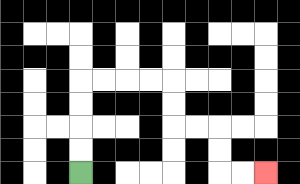{'start': '[3, 7]', 'end': '[11, 7]', 'path_directions': 'U,U,U,U,R,R,R,R,D,D,R,R,D,D,R,R', 'path_coordinates': '[[3, 7], [3, 6], [3, 5], [3, 4], [3, 3], [4, 3], [5, 3], [6, 3], [7, 3], [7, 4], [7, 5], [8, 5], [9, 5], [9, 6], [9, 7], [10, 7], [11, 7]]'}